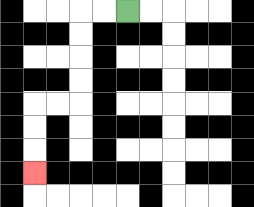{'start': '[5, 0]', 'end': '[1, 7]', 'path_directions': 'L,L,D,D,D,D,L,L,D,D,D', 'path_coordinates': '[[5, 0], [4, 0], [3, 0], [3, 1], [3, 2], [3, 3], [3, 4], [2, 4], [1, 4], [1, 5], [1, 6], [1, 7]]'}